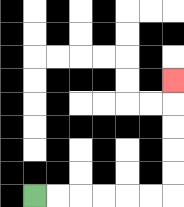{'start': '[1, 8]', 'end': '[7, 3]', 'path_directions': 'R,R,R,R,R,R,U,U,U,U,U', 'path_coordinates': '[[1, 8], [2, 8], [3, 8], [4, 8], [5, 8], [6, 8], [7, 8], [7, 7], [7, 6], [7, 5], [7, 4], [7, 3]]'}